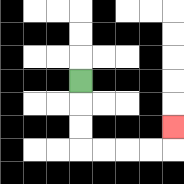{'start': '[3, 3]', 'end': '[7, 5]', 'path_directions': 'D,D,D,R,R,R,R,U', 'path_coordinates': '[[3, 3], [3, 4], [3, 5], [3, 6], [4, 6], [5, 6], [6, 6], [7, 6], [7, 5]]'}